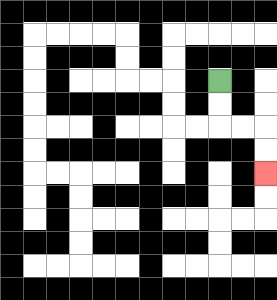{'start': '[9, 3]', 'end': '[11, 7]', 'path_directions': 'D,D,R,R,D,D', 'path_coordinates': '[[9, 3], [9, 4], [9, 5], [10, 5], [11, 5], [11, 6], [11, 7]]'}